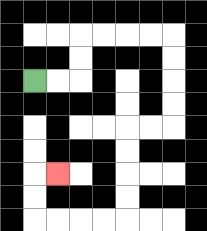{'start': '[1, 3]', 'end': '[2, 7]', 'path_directions': 'R,R,U,U,R,R,R,R,D,D,D,D,L,L,D,D,D,D,L,L,L,L,U,U,R', 'path_coordinates': '[[1, 3], [2, 3], [3, 3], [3, 2], [3, 1], [4, 1], [5, 1], [6, 1], [7, 1], [7, 2], [7, 3], [7, 4], [7, 5], [6, 5], [5, 5], [5, 6], [5, 7], [5, 8], [5, 9], [4, 9], [3, 9], [2, 9], [1, 9], [1, 8], [1, 7], [2, 7]]'}